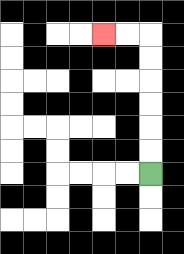{'start': '[6, 7]', 'end': '[4, 1]', 'path_directions': 'U,U,U,U,U,U,L,L', 'path_coordinates': '[[6, 7], [6, 6], [6, 5], [6, 4], [6, 3], [6, 2], [6, 1], [5, 1], [4, 1]]'}